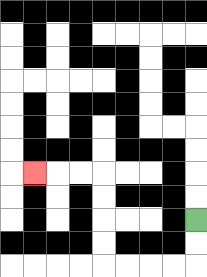{'start': '[8, 9]', 'end': '[1, 7]', 'path_directions': 'D,D,L,L,L,L,U,U,U,U,L,L,L', 'path_coordinates': '[[8, 9], [8, 10], [8, 11], [7, 11], [6, 11], [5, 11], [4, 11], [4, 10], [4, 9], [4, 8], [4, 7], [3, 7], [2, 7], [1, 7]]'}